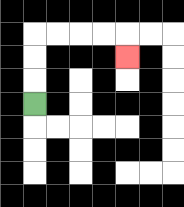{'start': '[1, 4]', 'end': '[5, 2]', 'path_directions': 'U,U,U,R,R,R,R,D', 'path_coordinates': '[[1, 4], [1, 3], [1, 2], [1, 1], [2, 1], [3, 1], [4, 1], [5, 1], [5, 2]]'}